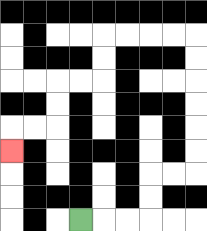{'start': '[3, 9]', 'end': '[0, 6]', 'path_directions': 'R,R,R,U,U,R,R,U,U,U,U,U,U,L,L,L,L,D,D,L,L,D,D,L,L,D', 'path_coordinates': '[[3, 9], [4, 9], [5, 9], [6, 9], [6, 8], [6, 7], [7, 7], [8, 7], [8, 6], [8, 5], [8, 4], [8, 3], [8, 2], [8, 1], [7, 1], [6, 1], [5, 1], [4, 1], [4, 2], [4, 3], [3, 3], [2, 3], [2, 4], [2, 5], [1, 5], [0, 5], [0, 6]]'}